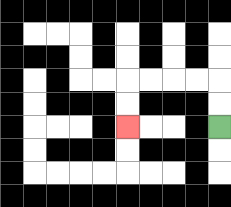{'start': '[9, 5]', 'end': '[5, 5]', 'path_directions': 'U,U,L,L,L,L,D,D', 'path_coordinates': '[[9, 5], [9, 4], [9, 3], [8, 3], [7, 3], [6, 3], [5, 3], [5, 4], [5, 5]]'}